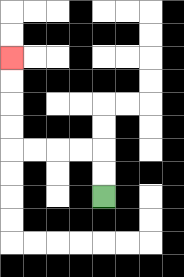{'start': '[4, 8]', 'end': '[0, 2]', 'path_directions': 'U,U,L,L,L,L,U,U,U,U', 'path_coordinates': '[[4, 8], [4, 7], [4, 6], [3, 6], [2, 6], [1, 6], [0, 6], [0, 5], [0, 4], [0, 3], [0, 2]]'}